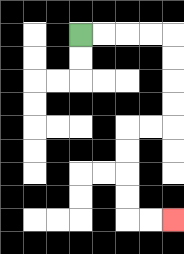{'start': '[3, 1]', 'end': '[7, 9]', 'path_directions': 'R,R,R,R,D,D,D,D,L,L,D,D,D,D,R,R', 'path_coordinates': '[[3, 1], [4, 1], [5, 1], [6, 1], [7, 1], [7, 2], [7, 3], [7, 4], [7, 5], [6, 5], [5, 5], [5, 6], [5, 7], [5, 8], [5, 9], [6, 9], [7, 9]]'}